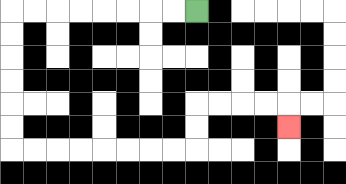{'start': '[8, 0]', 'end': '[12, 5]', 'path_directions': 'L,L,L,L,L,L,L,L,D,D,D,D,D,D,R,R,R,R,R,R,R,R,U,U,R,R,R,R,D', 'path_coordinates': '[[8, 0], [7, 0], [6, 0], [5, 0], [4, 0], [3, 0], [2, 0], [1, 0], [0, 0], [0, 1], [0, 2], [0, 3], [0, 4], [0, 5], [0, 6], [1, 6], [2, 6], [3, 6], [4, 6], [5, 6], [6, 6], [7, 6], [8, 6], [8, 5], [8, 4], [9, 4], [10, 4], [11, 4], [12, 4], [12, 5]]'}